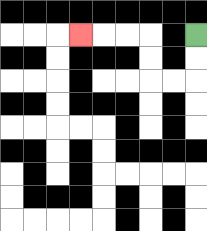{'start': '[8, 1]', 'end': '[3, 1]', 'path_directions': 'D,D,L,L,U,U,L,L,L', 'path_coordinates': '[[8, 1], [8, 2], [8, 3], [7, 3], [6, 3], [6, 2], [6, 1], [5, 1], [4, 1], [3, 1]]'}